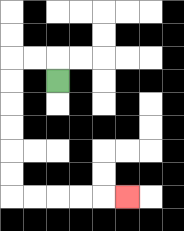{'start': '[2, 3]', 'end': '[5, 8]', 'path_directions': 'U,L,L,D,D,D,D,D,D,R,R,R,R,R', 'path_coordinates': '[[2, 3], [2, 2], [1, 2], [0, 2], [0, 3], [0, 4], [0, 5], [0, 6], [0, 7], [0, 8], [1, 8], [2, 8], [3, 8], [4, 8], [5, 8]]'}